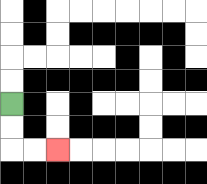{'start': '[0, 4]', 'end': '[2, 6]', 'path_directions': 'D,D,R,R', 'path_coordinates': '[[0, 4], [0, 5], [0, 6], [1, 6], [2, 6]]'}